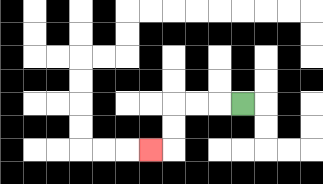{'start': '[10, 4]', 'end': '[6, 6]', 'path_directions': 'L,L,L,D,D,L', 'path_coordinates': '[[10, 4], [9, 4], [8, 4], [7, 4], [7, 5], [7, 6], [6, 6]]'}